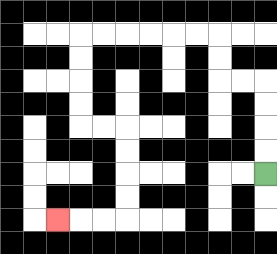{'start': '[11, 7]', 'end': '[2, 9]', 'path_directions': 'U,U,U,U,L,L,U,U,L,L,L,L,L,L,D,D,D,D,R,R,D,D,D,D,L,L,L', 'path_coordinates': '[[11, 7], [11, 6], [11, 5], [11, 4], [11, 3], [10, 3], [9, 3], [9, 2], [9, 1], [8, 1], [7, 1], [6, 1], [5, 1], [4, 1], [3, 1], [3, 2], [3, 3], [3, 4], [3, 5], [4, 5], [5, 5], [5, 6], [5, 7], [5, 8], [5, 9], [4, 9], [3, 9], [2, 9]]'}